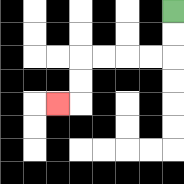{'start': '[7, 0]', 'end': '[2, 4]', 'path_directions': 'D,D,L,L,L,L,D,D,L', 'path_coordinates': '[[7, 0], [7, 1], [7, 2], [6, 2], [5, 2], [4, 2], [3, 2], [3, 3], [3, 4], [2, 4]]'}